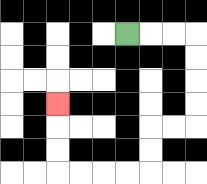{'start': '[5, 1]', 'end': '[2, 4]', 'path_directions': 'R,R,R,D,D,D,D,L,L,D,D,L,L,L,L,U,U,U', 'path_coordinates': '[[5, 1], [6, 1], [7, 1], [8, 1], [8, 2], [8, 3], [8, 4], [8, 5], [7, 5], [6, 5], [6, 6], [6, 7], [5, 7], [4, 7], [3, 7], [2, 7], [2, 6], [2, 5], [2, 4]]'}